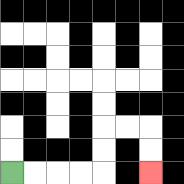{'start': '[0, 7]', 'end': '[6, 7]', 'path_directions': 'R,R,R,R,U,U,R,R,D,D', 'path_coordinates': '[[0, 7], [1, 7], [2, 7], [3, 7], [4, 7], [4, 6], [4, 5], [5, 5], [6, 5], [6, 6], [6, 7]]'}